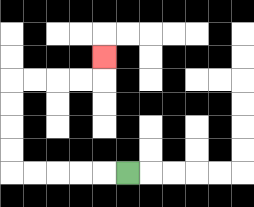{'start': '[5, 7]', 'end': '[4, 2]', 'path_directions': 'L,L,L,L,L,U,U,U,U,R,R,R,R,U', 'path_coordinates': '[[5, 7], [4, 7], [3, 7], [2, 7], [1, 7], [0, 7], [0, 6], [0, 5], [0, 4], [0, 3], [1, 3], [2, 3], [3, 3], [4, 3], [4, 2]]'}